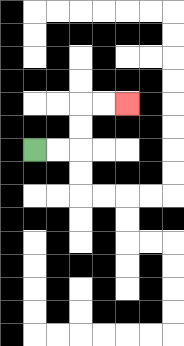{'start': '[1, 6]', 'end': '[5, 4]', 'path_directions': 'R,R,U,U,R,R', 'path_coordinates': '[[1, 6], [2, 6], [3, 6], [3, 5], [3, 4], [4, 4], [5, 4]]'}